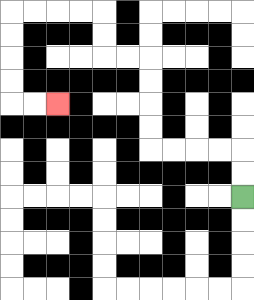{'start': '[10, 8]', 'end': '[2, 4]', 'path_directions': 'U,U,L,L,L,L,U,U,U,U,L,L,U,U,L,L,L,L,D,D,D,D,R,R', 'path_coordinates': '[[10, 8], [10, 7], [10, 6], [9, 6], [8, 6], [7, 6], [6, 6], [6, 5], [6, 4], [6, 3], [6, 2], [5, 2], [4, 2], [4, 1], [4, 0], [3, 0], [2, 0], [1, 0], [0, 0], [0, 1], [0, 2], [0, 3], [0, 4], [1, 4], [2, 4]]'}